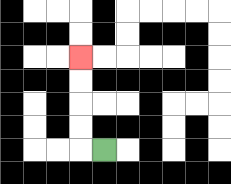{'start': '[4, 6]', 'end': '[3, 2]', 'path_directions': 'L,U,U,U,U', 'path_coordinates': '[[4, 6], [3, 6], [3, 5], [3, 4], [3, 3], [3, 2]]'}